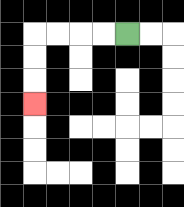{'start': '[5, 1]', 'end': '[1, 4]', 'path_directions': 'L,L,L,L,D,D,D', 'path_coordinates': '[[5, 1], [4, 1], [3, 1], [2, 1], [1, 1], [1, 2], [1, 3], [1, 4]]'}